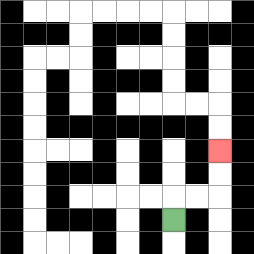{'start': '[7, 9]', 'end': '[9, 6]', 'path_directions': 'U,R,R,U,U', 'path_coordinates': '[[7, 9], [7, 8], [8, 8], [9, 8], [9, 7], [9, 6]]'}